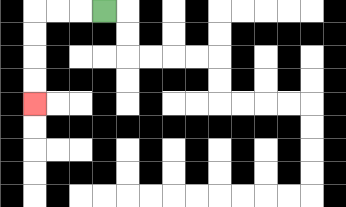{'start': '[4, 0]', 'end': '[1, 4]', 'path_directions': 'L,L,L,D,D,D,D', 'path_coordinates': '[[4, 0], [3, 0], [2, 0], [1, 0], [1, 1], [1, 2], [1, 3], [1, 4]]'}